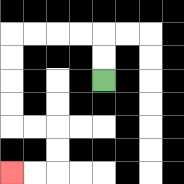{'start': '[4, 3]', 'end': '[0, 7]', 'path_directions': 'U,U,L,L,L,L,D,D,D,D,R,R,D,D,L,L', 'path_coordinates': '[[4, 3], [4, 2], [4, 1], [3, 1], [2, 1], [1, 1], [0, 1], [0, 2], [0, 3], [0, 4], [0, 5], [1, 5], [2, 5], [2, 6], [2, 7], [1, 7], [0, 7]]'}